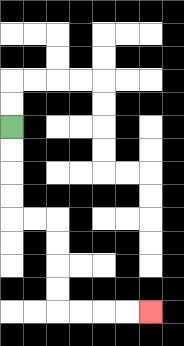{'start': '[0, 5]', 'end': '[6, 13]', 'path_directions': 'D,D,D,D,R,R,D,D,D,D,R,R,R,R', 'path_coordinates': '[[0, 5], [0, 6], [0, 7], [0, 8], [0, 9], [1, 9], [2, 9], [2, 10], [2, 11], [2, 12], [2, 13], [3, 13], [4, 13], [5, 13], [6, 13]]'}